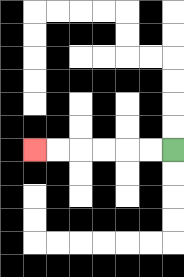{'start': '[7, 6]', 'end': '[1, 6]', 'path_directions': 'L,L,L,L,L,L', 'path_coordinates': '[[7, 6], [6, 6], [5, 6], [4, 6], [3, 6], [2, 6], [1, 6]]'}